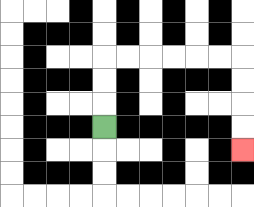{'start': '[4, 5]', 'end': '[10, 6]', 'path_directions': 'U,U,U,R,R,R,R,R,R,D,D,D,D', 'path_coordinates': '[[4, 5], [4, 4], [4, 3], [4, 2], [5, 2], [6, 2], [7, 2], [8, 2], [9, 2], [10, 2], [10, 3], [10, 4], [10, 5], [10, 6]]'}